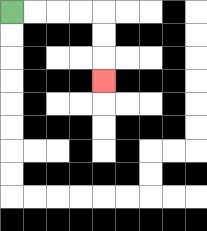{'start': '[0, 0]', 'end': '[4, 3]', 'path_directions': 'R,R,R,R,D,D,D', 'path_coordinates': '[[0, 0], [1, 0], [2, 0], [3, 0], [4, 0], [4, 1], [4, 2], [4, 3]]'}